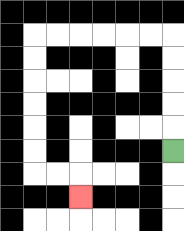{'start': '[7, 6]', 'end': '[3, 8]', 'path_directions': 'U,U,U,U,U,L,L,L,L,L,L,D,D,D,D,D,D,R,R,D', 'path_coordinates': '[[7, 6], [7, 5], [7, 4], [7, 3], [7, 2], [7, 1], [6, 1], [5, 1], [4, 1], [3, 1], [2, 1], [1, 1], [1, 2], [1, 3], [1, 4], [1, 5], [1, 6], [1, 7], [2, 7], [3, 7], [3, 8]]'}